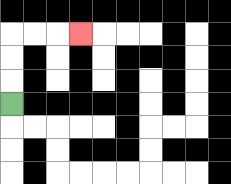{'start': '[0, 4]', 'end': '[3, 1]', 'path_directions': 'U,U,U,R,R,R', 'path_coordinates': '[[0, 4], [0, 3], [0, 2], [0, 1], [1, 1], [2, 1], [3, 1]]'}